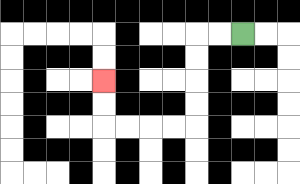{'start': '[10, 1]', 'end': '[4, 3]', 'path_directions': 'L,L,D,D,D,D,L,L,L,L,U,U', 'path_coordinates': '[[10, 1], [9, 1], [8, 1], [8, 2], [8, 3], [8, 4], [8, 5], [7, 5], [6, 5], [5, 5], [4, 5], [4, 4], [4, 3]]'}